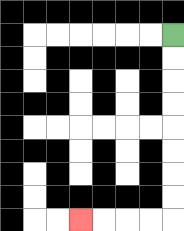{'start': '[7, 1]', 'end': '[3, 9]', 'path_directions': 'D,D,D,D,D,D,D,D,L,L,L,L', 'path_coordinates': '[[7, 1], [7, 2], [7, 3], [7, 4], [7, 5], [7, 6], [7, 7], [7, 8], [7, 9], [6, 9], [5, 9], [4, 9], [3, 9]]'}